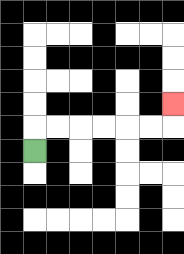{'start': '[1, 6]', 'end': '[7, 4]', 'path_directions': 'U,R,R,R,R,R,R,U', 'path_coordinates': '[[1, 6], [1, 5], [2, 5], [3, 5], [4, 5], [5, 5], [6, 5], [7, 5], [7, 4]]'}